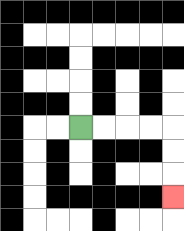{'start': '[3, 5]', 'end': '[7, 8]', 'path_directions': 'R,R,R,R,D,D,D', 'path_coordinates': '[[3, 5], [4, 5], [5, 5], [6, 5], [7, 5], [7, 6], [7, 7], [7, 8]]'}